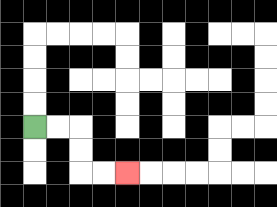{'start': '[1, 5]', 'end': '[5, 7]', 'path_directions': 'R,R,D,D,R,R', 'path_coordinates': '[[1, 5], [2, 5], [3, 5], [3, 6], [3, 7], [4, 7], [5, 7]]'}